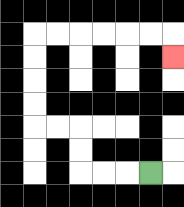{'start': '[6, 7]', 'end': '[7, 2]', 'path_directions': 'L,L,L,U,U,L,L,U,U,U,U,R,R,R,R,R,R,D', 'path_coordinates': '[[6, 7], [5, 7], [4, 7], [3, 7], [3, 6], [3, 5], [2, 5], [1, 5], [1, 4], [1, 3], [1, 2], [1, 1], [2, 1], [3, 1], [4, 1], [5, 1], [6, 1], [7, 1], [7, 2]]'}